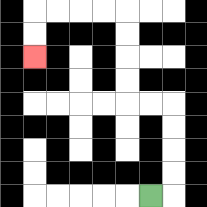{'start': '[6, 8]', 'end': '[1, 2]', 'path_directions': 'R,U,U,U,U,L,L,U,U,U,U,L,L,L,L,D,D', 'path_coordinates': '[[6, 8], [7, 8], [7, 7], [7, 6], [7, 5], [7, 4], [6, 4], [5, 4], [5, 3], [5, 2], [5, 1], [5, 0], [4, 0], [3, 0], [2, 0], [1, 0], [1, 1], [1, 2]]'}